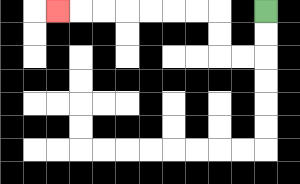{'start': '[11, 0]', 'end': '[2, 0]', 'path_directions': 'D,D,L,L,U,U,L,L,L,L,L,L,L', 'path_coordinates': '[[11, 0], [11, 1], [11, 2], [10, 2], [9, 2], [9, 1], [9, 0], [8, 0], [7, 0], [6, 0], [5, 0], [4, 0], [3, 0], [2, 0]]'}